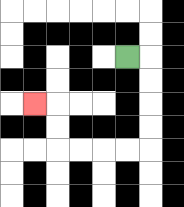{'start': '[5, 2]', 'end': '[1, 4]', 'path_directions': 'R,D,D,D,D,L,L,L,L,U,U,L', 'path_coordinates': '[[5, 2], [6, 2], [6, 3], [6, 4], [6, 5], [6, 6], [5, 6], [4, 6], [3, 6], [2, 6], [2, 5], [2, 4], [1, 4]]'}